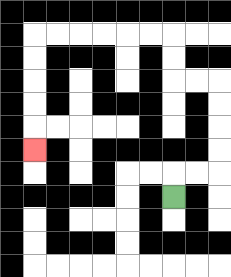{'start': '[7, 8]', 'end': '[1, 6]', 'path_directions': 'U,R,R,U,U,U,U,L,L,U,U,L,L,L,L,L,L,D,D,D,D,D', 'path_coordinates': '[[7, 8], [7, 7], [8, 7], [9, 7], [9, 6], [9, 5], [9, 4], [9, 3], [8, 3], [7, 3], [7, 2], [7, 1], [6, 1], [5, 1], [4, 1], [3, 1], [2, 1], [1, 1], [1, 2], [1, 3], [1, 4], [1, 5], [1, 6]]'}